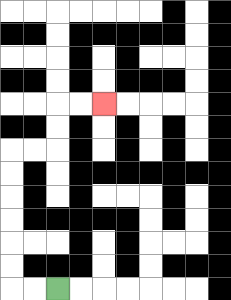{'start': '[2, 12]', 'end': '[4, 4]', 'path_directions': 'L,L,U,U,U,U,U,U,R,R,U,U,R,R', 'path_coordinates': '[[2, 12], [1, 12], [0, 12], [0, 11], [0, 10], [0, 9], [0, 8], [0, 7], [0, 6], [1, 6], [2, 6], [2, 5], [2, 4], [3, 4], [4, 4]]'}